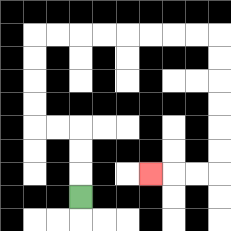{'start': '[3, 8]', 'end': '[6, 7]', 'path_directions': 'U,U,U,L,L,U,U,U,U,R,R,R,R,R,R,R,R,D,D,D,D,D,D,L,L,L', 'path_coordinates': '[[3, 8], [3, 7], [3, 6], [3, 5], [2, 5], [1, 5], [1, 4], [1, 3], [1, 2], [1, 1], [2, 1], [3, 1], [4, 1], [5, 1], [6, 1], [7, 1], [8, 1], [9, 1], [9, 2], [9, 3], [9, 4], [9, 5], [9, 6], [9, 7], [8, 7], [7, 7], [6, 7]]'}